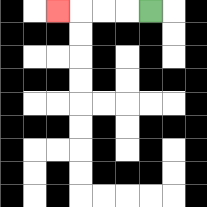{'start': '[6, 0]', 'end': '[2, 0]', 'path_directions': 'L,L,L,L', 'path_coordinates': '[[6, 0], [5, 0], [4, 0], [3, 0], [2, 0]]'}